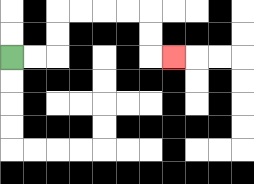{'start': '[0, 2]', 'end': '[7, 2]', 'path_directions': 'R,R,U,U,R,R,R,R,D,D,R', 'path_coordinates': '[[0, 2], [1, 2], [2, 2], [2, 1], [2, 0], [3, 0], [4, 0], [5, 0], [6, 0], [6, 1], [6, 2], [7, 2]]'}